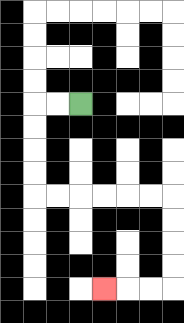{'start': '[3, 4]', 'end': '[4, 12]', 'path_directions': 'L,L,D,D,D,D,R,R,R,R,R,R,D,D,D,D,L,L,L', 'path_coordinates': '[[3, 4], [2, 4], [1, 4], [1, 5], [1, 6], [1, 7], [1, 8], [2, 8], [3, 8], [4, 8], [5, 8], [6, 8], [7, 8], [7, 9], [7, 10], [7, 11], [7, 12], [6, 12], [5, 12], [4, 12]]'}